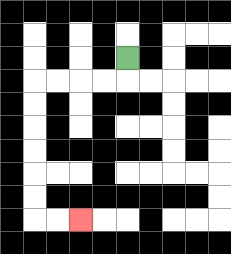{'start': '[5, 2]', 'end': '[3, 9]', 'path_directions': 'D,L,L,L,L,D,D,D,D,D,D,R,R', 'path_coordinates': '[[5, 2], [5, 3], [4, 3], [3, 3], [2, 3], [1, 3], [1, 4], [1, 5], [1, 6], [1, 7], [1, 8], [1, 9], [2, 9], [3, 9]]'}